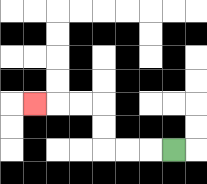{'start': '[7, 6]', 'end': '[1, 4]', 'path_directions': 'L,L,L,U,U,L,L,L', 'path_coordinates': '[[7, 6], [6, 6], [5, 6], [4, 6], [4, 5], [4, 4], [3, 4], [2, 4], [1, 4]]'}